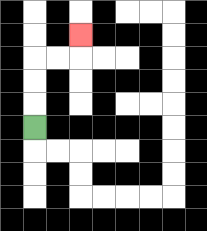{'start': '[1, 5]', 'end': '[3, 1]', 'path_directions': 'U,U,U,R,R,U', 'path_coordinates': '[[1, 5], [1, 4], [1, 3], [1, 2], [2, 2], [3, 2], [3, 1]]'}